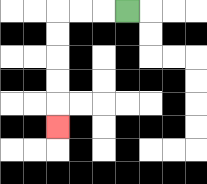{'start': '[5, 0]', 'end': '[2, 5]', 'path_directions': 'L,L,L,D,D,D,D,D', 'path_coordinates': '[[5, 0], [4, 0], [3, 0], [2, 0], [2, 1], [2, 2], [2, 3], [2, 4], [2, 5]]'}